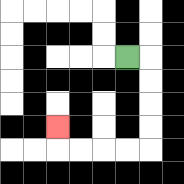{'start': '[5, 2]', 'end': '[2, 5]', 'path_directions': 'R,D,D,D,D,L,L,L,L,U', 'path_coordinates': '[[5, 2], [6, 2], [6, 3], [6, 4], [6, 5], [6, 6], [5, 6], [4, 6], [3, 6], [2, 6], [2, 5]]'}